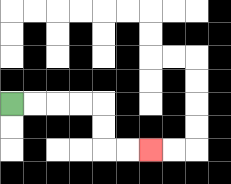{'start': '[0, 4]', 'end': '[6, 6]', 'path_directions': 'R,R,R,R,D,D,R,R', 'path_coordinates': '[[0, 4], [1, 4], [2, 4], [3, 4], [4, 4], [4, 5], [4, 6], [5, 6], [6, 6]]'}